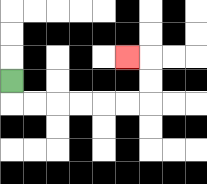{'start': '[0, 3]', 'end': '[5, 2]', 'path_directions': 'D,R,R,R,R,R,R,U,U,L', 'path_coordinates': '[[0, 3], [0, 4], [1, 4], [2, 4], [3, 4], [4, 4], [5, 4], [6, 4], [6, 3], [6, 2], [5, 2]]'}